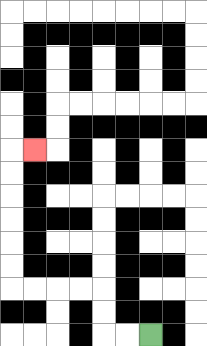{'start': '[6, 14]', 'end': '[1, 6]', 'path_directions': 'L,L,U,U,L,L,L,L,U,U,U,U,U,U,R', 'path_coordinates': '[[6, 14], [5, 14], [4, 14], [4, 13], [4, 12], [3, 12], [2, 12], [1, 12], [0, 12], [0, 11], [0, 10], [0, 9], [0, 8], [0, 7], [0, 6], [1, 6]]'}